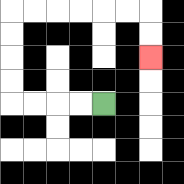{'start': '[4, 4]', 'end': '[6, 2]', 'path_directions': 'L,L,L,L,U,U,U,U,R,R,R,R,R,R,D,D', 'path_coordinates': '[[4, 4], [3, 4], [2, 4], [1, 4], [0, 4], [0, 3], [0, 2], [0, 1], [0, 0], [1, 0], [2, 0], [3, 0], [4, 0], [5, 0], [6, 0], [6, 1], [6, 2]]'}